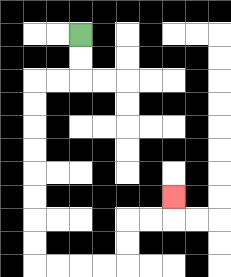{'start': '[3, 1]', 'end': '[7, 8]', 'path_directions': 'D,D,L,L,D,D,D,D,D,D,D,D,R,R,R,R,U,U,R,R,U', 'path_coordinates': '[[3, 1], [3, 2], [3, 3], [2, 3], [1, 3], [1, 4], [1, 5], [1, 6], [1, 7], [1, 8], [1, 9], [1, 10], [1, 11], [2, 11], [3, 11], [4, 11], [5, 11], [5, 10], [5, 9], [6, 9], [7, 9], [7, 8]]'}